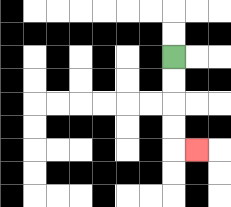{'start': '[7, 2]', 'end': '[8, 6]', 'path_directions': 'D,D,D,D,R', 'path_coordinates': '[[7, 2], [7, 3], [7, 4], [7, 5], [7, 6], [8, 6]]'}